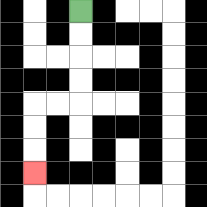{'start': '[3, 0]', 'end': '[1, 7]', 'path_directions': 'D,D,D,D,L,L,D,D,D', 'path_coordinates': '[[3, 0], [3, 1], [3, 2], [3, 3], [3, 4], [2, 4], [1, 4], [1, 5], [1, 6], [1, 7]]'}